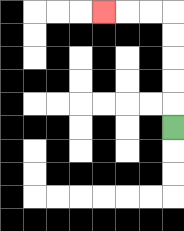{'start': '[7, 5]', 'end': '[4, 0]', 'path_directions': 'U,U,U,U,U,L,L,L', 'path_coordinates': '[[7, 5], [7, 4], [7, 3], [7, 2], [7, 1], [7, 0], [6, 0], [5, 0], [4, 0]]'}